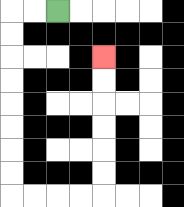{'start': '[2, 0]', 'end': '[4, 2]', 'path_directions': 'L,L,D,D,D,D,D,D,D,D,R,R,R,R,U,U,U,U,U,U', 'path_coordinates': '[[2, 0], [1, 0], [0, 0], [0, 1], [0, 2], [0, 3], [0, 4], [0, 5], [0, 6], [0, 7], [0, 8], [1, 8], [2, 8], [3, 8], [4, 8], [4, 7], [4, 6], [4, 5], [4, 4], [4, 3], [4, 2]]'}